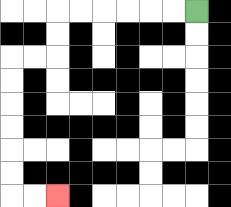{'start': '[8, 0]', 'end': '[2, 8]', 'path_directions': 'L,L,L,L,L,L,D,D,L,L,D,D,D,D,D,D,R,R', 'path_coordinates': '[[8, 0], [7, 0], [6, 0], [5, 0], [4, 0], [3, 0], [2, 0], [2, 1], [2, 2], [1, 2], [0, 2], [0, 3], [0, 4], [0, 5], [0, 6], [0, 7], [0, 8], [1, 8], [2, 8]]'}